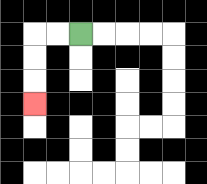{'start': '[3, 1]', 'end': '[1, 4]', 'path_directions': 'L,L,D,D,D', 'path_coordinates': '[[3, 1], [2, 1], [1, 1], [1, 2], [1, 3], [1, 4]]'}